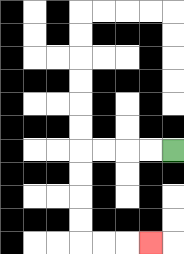{'start': '[7, 6]', 'end': '[6, 10]', 'path_directions': 'L,L,L,L,D,D,D,D,R,R,R', 'path_coordinates': '[[7, 6], [6, 6], [5, 6], [4, 6], [3, 6], [3, 7], [3, 8], [3, 9], [3, 10], [4, 10], [5, 10], [6, 10]]'}